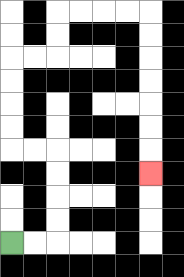{'start': '[0, 10]', 'end': '[6, 7]', 'path_directions': 'R,R,U,U,U,U,L,L,U,U,U,U,R,R,U,U,R,R,R,R,D,D,D,D,D,D,D', 'path_coordinates': '[[0, 10], [1, 10], [2, 10], [2, 9], [2, 8], [2, 7], [2, 6], [1, 6], [0, 6], [0, 5], [0, 4], [0, 3], [0, 2], [1, 2], [2, 2], [2, 1], [2, 0], [3, 0], [4, 0], [5, 0], [6, 0], [6, 1], [6, 2], [6, 3], [6, 4], [6, 5], [6, 6], [6, 7]]'}